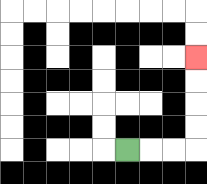{'start': '[5, 6]', 'end': '[8, 2]', 'path_directions': 'R,R,R,U,U,U,U', 'path_coordinates': '[[5, 6], [6, 6], [7, 6], [8, 6], [8, 5], [8, 4], [8, 3], [8, 2]]'}